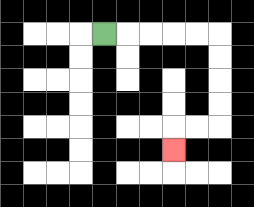{'start': '[4, 1]', 'end': '[7, 6]', 'path_directions': 'R,R,R,R,R,D,D,D,D,L,L,D', 'path_coordinates': '[[4, 1], [5, 1], [6, 1], [7, 1], [8, 1], [9, 1], [9, 2], [9, 3], [9, 4], [9, 5], [8, 5], [7, 5], [7, 6]]'}